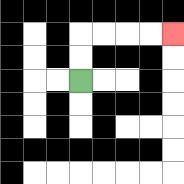{'start': '[3, 3]', 'end': '[7, 1]', 'path_directions': 'U,U,R,R,R,R', 'path_coordinates': '[[3, 3], [3, 2], [3, 1], [4, 1], [5, 1], [6, 1], [7, 1]]'}